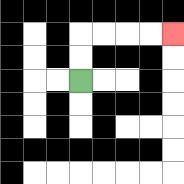{'start': '[3, 3]', 'end': '[7, 1]', 'path_directions': 'U,U,R,R,R,R', 'path_coordinates': '[[3, 3], [3, 2], [3, 1], [4, 1], [5, 1], [6, 1], [7, 1]]'}